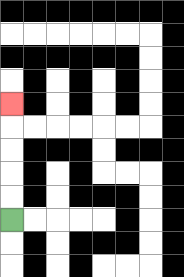{'start': '[0, 9]', 'end': '[0, 4]', 'path_directions': 'U,U,U,U,U', 'path_coordinates': '[[0, 9], [0, 8], [0, 7], [0, 6], [0, 5], [0, 4]]'}